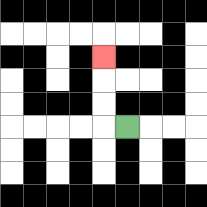{'start': '[5, 5]', 'end': '[4, 2]', 'path_directions': 'L,U,U,U', 'path_coordinates': '[[5, 5], [4, 5], [4, 4], [4, 3], [4, 2]]'}